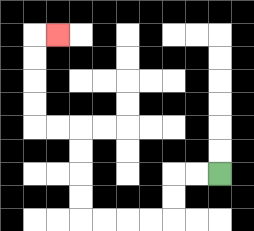{'start': '[9, 7]', 'end': '[2, 1]', 'path_directions': 'L,L,D,D,L,L,L,L,U,U,U,U,L,L,U,U,U,U,R', 'path_coordinates': '[[9, 7], [8, 7], [7, 7], [7, 8], [7, 9], [6, 9], [5, 9], [4, 9], [3, 9], [3, 8], [3, 7], [3, 6], [3, 5], [2, 5], [1, 5], [1, 4], [1, 3], [1, 2], [1, 1], [2, 1]]'}